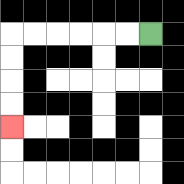{'start': '[6, 1]', 'end': '[0, 5]', 'path_directions': 'L,L,L,L,L,L,D,D,D,D', 'path_coordinates': '[[6, 1], [5, 1], [4, 1], [3, 1], [2, 1], [1, 1], [0, 1], [0, 2], [0, 3], [0, 4], [0, 5]]'}